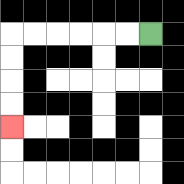{'start': '[6, 1]', 'end': '[0, 5]', 'path_directions': 'L,L,L,L,L,L,D,D,D,D', 'path_coordinates': '[[6, 1], [5, 1], [4, 1], [3, 1], [2, 1], [1, 1], [0, 1], [0, 2], [0, 3], [0, 4], [0, 5]]'}